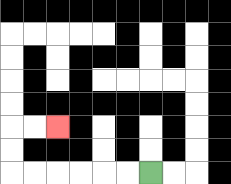{'start': '[6, 7]', 'end': '[2, 5]', 'path_directions': 'L,L,L,L,L,L,U,U,R,R', 'path_coordinates': '[[6, 7], [5, 7], [4, 7], [3, 7], [2, 7], [1, 7], [0, 7], [0, 6], [0, 5], [1, 5], [2, 5]]'}